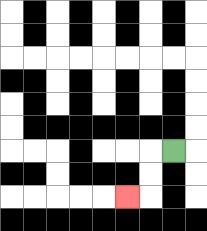{'start': '[7, 6]', 'end': '[5, 8]', 'path_directions': 'L,D,D,L', 'path_coordinates': '[[7, 6], [6, 6], [6, 7], [6, 8], [5, 8]]'}